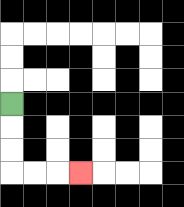{'start': '[0, 4]', 'end': '[3, 7]', 'path_directions': 'D,D,D,R,R,R', 'path_coordinates': '[[0, 4], [0, 5], [0, 6], [0, 7], [1, 7], [2, 7], [3, 7]]'}